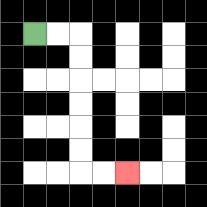{'start': '[1, 1]', 'end': '[5, 7]', 'path_directions': 'R,R,D,D,D,D,D,D,R,R', 'path_coordinates': '[[1, 1], [2, 1], [3, 1], [3, 2], [3, 3], [3, 4], [3, 5], [3, 6], [3, 7], [4, 7], [5, 7]]'}